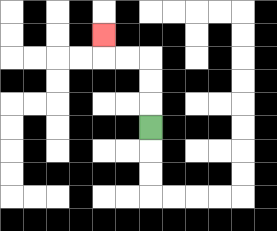{'start': '[6, 5]', 'end': '[4, 1]', 'path_directions': 'U,U,U,L,L,U', 'path_coordinates': '[[6, 5], [6, 4], [6, 3], [6, 2], [5, 2], [4, 2], [4, 1]]'}